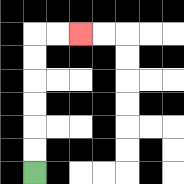{'start': '[1, 7]', 'end': '[3, 1]', 'path_directions': 'U,U,U,U,U,U,R,R', 'path_coordinates': '[[1, 7], [1, 6], [1, 5], [1, 4], [1, 3], [1, 2], [1, 1], [2, 1], [3, 1]]'}